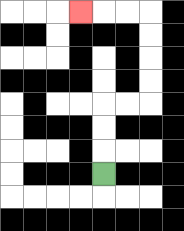{'start': '[4, 7]', 'end': '[3, 0]', 'path_directions': 'U,U,U,R,R,U,U,U,U,L,L,L', 'path_coordinates': '[[4, 7], [4, 6], [4, 5], [4, 4], [5, 4], [6, 4], [6, 3], [6, 2], [6, 1], [6, 0], [5, 0], [4, 0], [3, 0]]'}